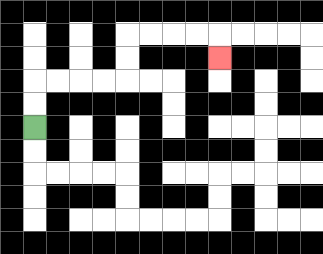{'start': '[1, 5]', 'end': '[9, 2]', 'path_directions': 'U,U,R,R,R,R,U,U,R,R,R,R,D', 'path_coordinates': '[[1, 5], [1, 4], [1, 3], [2, 3], [3, 3], [4, 3], [5, 3], [5, 2], [5, 1], [6, 1], [7, 1], [8, 1], [9, 1], [9, 2]]'}